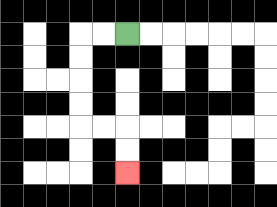{'start': '[5, 1]', 'end': '[5, 7]', 'path_directions': 'L,L,D,D,D,D,R,R,D,D', 'path_coordinates': '[[5, 1], [4, 1], [3, 1], [3, 2], [3, 3], [3, 4], [3, 5], [4, 5], [5, 5], [5, 6], [5, 7]]'}